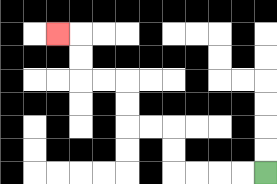{'start': '[11, 7]', 'end': '[2, 1]', 'path_directions': 'L,L,L,L,U,U,L,L,U,U,L,L,U,U,L', 'path_coordinates': '[[11, 7], [10, 7], [9, 7], [8, 7], [7, 7], [7, 6], [7, 5], [6, 5], [5, 5], [5, 4], [5, 3], [4, 3], [3, 3], [3, 2], [3, 1], [2, 1]]'}